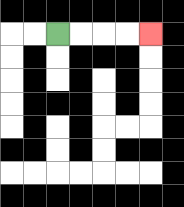{'start': '[2, 1]', 'end': '[6, 1]', 'path_directions': 'R,R,R,R', 'path_coordinates': '[[2, 1], [3, 1], [4, 1], [5, 1], [6, 1]]'}